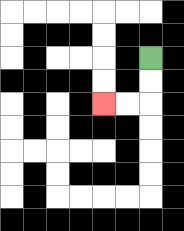{'start': '[6, 2]', 'end': '[4, 4]', 'path_directions': 'D,D,L,L', 'path_coordinates': '[[6, 2], [6, 3], [6, 4], [5, 4], [4, 4]]'}